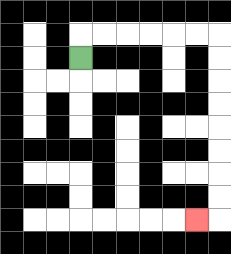{'start': '[3, 2]', 'end': '[8, 9]', 'path_directions': 'U,R,R,R,R,R,R,D,D,D,D,D,D,D,D,L', 'path_coordinates': '[[3, 2], [3, 1], [4, 1], [5, 1], [6, 1], [7, 1], [8, 1], [9, 1], [9, 2], [9, 3], [9, 4], [9, 5], [9, 6], [9, 7], [9, 8], [9, 9], [8, 9]]'}